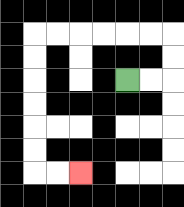{'start': '[5, 3]', 'end': '[3, 7]', 'path_directions': 'R,R,U,U,L,L,L,L,L,L,D,D,D,D,D,D,R,R', 'path_coordinates': '[[5, 3], [6, 3], [7, 3], [7, 2], [7, 1], [6, 1], [5, 1], [4, 1], [3, 1], [2, 1], [1, 1], [1, 2], [1, 3], [1, 4], [1, 5], [1, 6], [1, 7], [2, 7], [3, 7]]'}